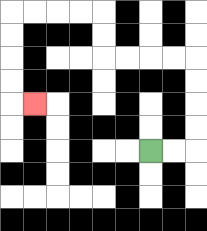{'start': '[6, 6]', 'end': '[1, 4]', 'path_directions': 'R,R,U,U,U,U,L,L,L,L,U,U,L,L,L,L,D,D,D,D,R', 'path_coordinates': '[[6, 6], [7, 6], [8, 6], [8, 5], [8, 4], [8, 3], [8, 2], [7, 2], [6, 2], [5, 2], [4, 2], [4, 1], [4, 0], [3, 0], [2, 0], [1, 0], [0, 0], [0, 1], [0, 2], [0, 3], [0, 4], [1, 4]]'}